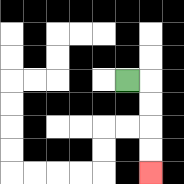{'start': '[5, 3]', 'end': '[6, 7]', 'path_directions': 'R,D,D,D,D', 'path_coordinates': '[[5, 3], [6, 3], [6, 4], [6, 5], [6, 6], [6, 7]]'}